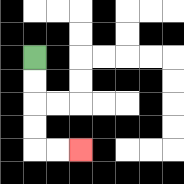{'start': '[1, 2]', 'end': '[3, 6]', 'path_directions': 'D,D,D,D,R,R', 'path_coordinates': '[[1, 2], [1, 3], [1, 4], [1, 5], [1, 6], [2, 6], [3, 6]]'}